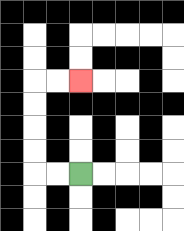{'start': '[3, 7]', 'end': '[3, 3]', 'path_directions': 'L,L,U,U,U,U,R,R', 'path_coordinates': '[[3, 7], [2, 7], [1, 7], [1, 6], [1, 5], [1, 4], [1, 3], [2, 3], [3, 3]]'}